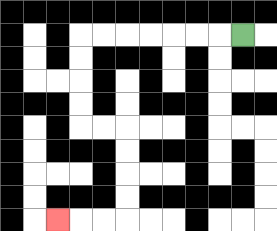{'start': '[10, 1]', 'end': '[2, 9]', 'path_directions': 'L,L,L,L,L,L,L,D,D,D,D,R,R,D,D,D,D,L,L,L', 'path_coordinates': '[[10, 1], [9, 1], [8, 1], [7, 1], [6, 1], [5, 1], [4, 1], [3, 1], [3, 2], [3, 3], [3, 4], [3, 5], [4, 5], [5, 5], [5, 6], [5, 7], [5, 8], [5, 9], [4, 9], [3, 9], [2, 9]]'}